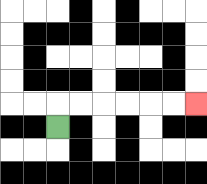{'start': '[2, 5]', 'end': '[8, 4]', 'path_directions': 'U,R,R,R,R,R,R', 'path_coordinates': '[[2, 5], [2, 4], [3, 4], [4, 4], [5, 4], [6, 4], [7, 4], [8, 4]]'}